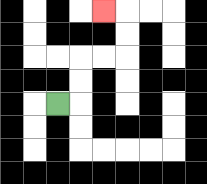{'start': '[2, 4]', 'end': '[4, 0]', 'path_directions': 'R,U,U,R,R,U,U,L', 'path_coordinates': '[[2, 4], [3, 4], [3, 3], [3, 2], [4, 2], [5, 2], [5, 1], [5, 0], [4, 0]]'}